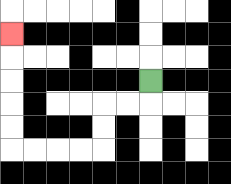{'start': '[6, 3]', 'end': '[0, 1]', 'path_directions': 'D,L,L,D,D,L,L,L,L,U,U,U,U,U', 'path_coordinates': '[[6, 3], [6, 4], [5, 4], [4, 4], [4, 5], [4, 6], [3, 6], [2, 6], [1, 6], [0, 6], [0, 5], [0, 4], [0, 3], [0, 2], [0, 1]]'}